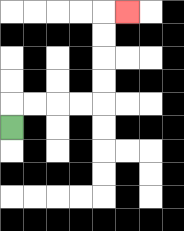{'start': '[0, 5]', 'end': '[5, 0]', 'path_directions': 'U,R,R,R,R,U,U,U,U,R', 'path_coordinates': '[[0, 5], [0, 4], [1, 4], [2, 4], [3, 4], [4, 4], [4, 3], [4, 2], [4, 1], [4, 0], [5, 0]]'}